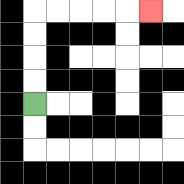{'start': '[1, 4]', 'end': '[6, 0]', 'path_directions': 'U,U,U,U,R,R,R,R,R', 'path_coordinates': '[[1, 4], [1, 3], [1, 2], [1, 1], [1, 0], [2, 0], [3, 0], [4, 0], [5, 0], [6, 0]]'}